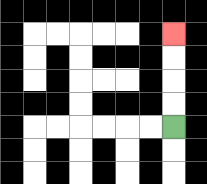{'start': '[7, 5]', 'end': '[7, 1]', 'path_directions': 'U,U,U,U', 'path_coordinates': '[[7, 5], [7, 4], [7, 3], [7, 2], [7, 1]]'}